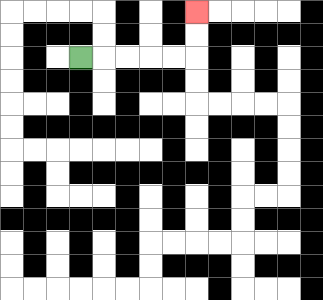{'start': '[3, 2]', 'end': '[8, 0]', 'path_directions': 'R,R,R,R,R,U,U', 'path_coordinates': '[[3, 2], [4, 2], [5, 2], [6, 2], [7, 2], [8, 2], [8, 1], [8, 0]]'}